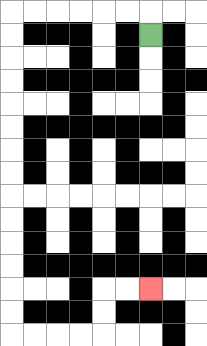{'start': '[6, 1]', 'end': '[6, 12]', 'path_directions': 'U,L,L,L,L,L,L,D,D,D,D,D,D,D,D,D,D,D,D,D,D,R,R,R,R,U,U,R,R', 'path_coordinates': '[[6, 1], [6, 0], [5, 0], [4, 0], [3, 0], [2, 0], [1, 0], [0, 0], [0, 1], [0, 2], [0, 3], [0, 4], [0, 5], [0, 6], [0, 7], [0, 8], [0, 9], [0, 10], [0, 11], [0, 12], [0, 13], [0, 14], [1, 14], [2, 14], [3, 14], [4, 14], [4, 13], [4, 12], [5, 12], [6, 12]]'}